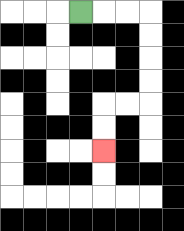{'start': '[3, 0]', 'end': '[4, 6]', 'path_directions': 'R,R,R,D,D,D,D,L,L,D,D', 'path_coordinates': '[[3, 0], [4, 0], [5, 0], [6, 0], [6, 1], [6, 2], [6, 3], [6, 4], [5, 4], [4, 4], [4, 5], [4, 6]]'}